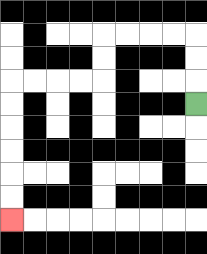{'start': '[8, 4]', 'end': '[0, 9]', 'path_directions': 'U,U,U,L,L,L,L,D,D,L,L,L,L,D,D,D,D,D,D', 'path_coordinates': '[[8, 4], [8, 3], [8, 2], [8, 1], [7, 1], [6, 1], [5, 1], [4, 1], [4, 2], [4, 3], [3, 3], [2, 3], [1, 3], [0, 3], [0, 4], [0, 5], [0, 6], [0, 7], [0, 8], [0, 9]]'}